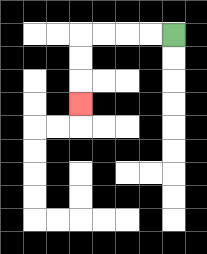{'start': '[7, 1]', 'end': '[3, 4]', 'path_directions': 'L,L,L,L,D,D,D', 'path_coordinates': '[[7, 1], [6, 1], [5, 1], [4, 1], [3, 1], [3, 2], [3, 3], [3, 4]]'}